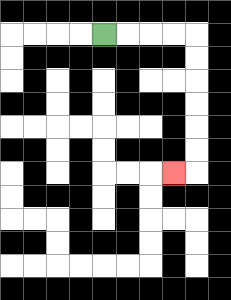{'start': '[4, 1]', 'end': '[7, 7]', 'path_directions': 'R,R,R,R,D,D,D,D,D,D,L', 'path_coordinates': '[[4, 1], [5, 1], [6, 1], [7, 1], [8, 1], [8, 2], [8, 3], [8, 4], [8, 5], [8, 6], [8, 7], [7, 7]]'}